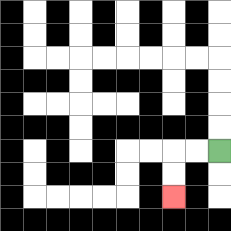{'start': '[9, 6]', 'end': '[7, 8]', 'path_directions': 'L,L,D,D', 'path_coordinates': '[[9, 6], [8, 6], [7, 6], [7, 7], [7, 8]]'}